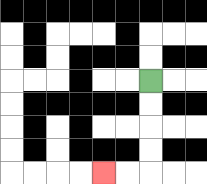{'start': '[6, 3]', 'end': '[4, 7]', 'path_directions': 'D,D,D,D,L,L', 'path_coordinates': '[[6, 3], [6, 4], [6, 5], [6, 6], [6, 7], [5, 7], [4, 7]]'}